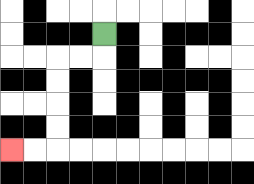{'start': '[4, 1]', 'end': '[0, 6]', 'path_directions': 'D,L,L,D,D,D,D,L,L', 'path_coordinates': '[[4, 1], [4, 2], [3, 2], [2, 2], [2, 3], [2, 4], [2, 5], [2, 6], [1, 6], [0, 6]]'}